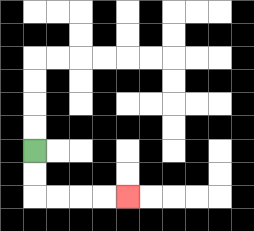{'start': '[1, 6]', 'end': '[5, 8]', 'path_directions': 'D,D,R,R,R,R', 'path_coordinates': '[[1, 6], [1, 7], [1, 8], [2, 8], [3, 8], [4, 8], [5, 8]]'}